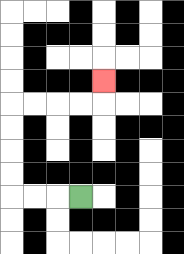{'start': '[3, 8]', 'end': '[4, 3]', 'path_directions': 'L,L,L,U,U,U,U,R,R,R,R,U', 'path_coordinates': '[[3, 8], [2, 8], [1, 8], [0, 8], [0, 7], [0, 6], [0, 5], [0, 4], [1, 4], [2, 4], [3, 4], [4, 4], [4, 3]]'}